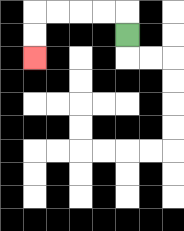{'start': '[5, 1]', 'end': '[1, 2]', 'path_directions': 'U,L,L,L,L,D,D', 'path_coordinates': '[[5, 1], [5, 0], [4, 0], [3, 0], [2, 0], [1, 0], [1, 1], [1, 2]]'}